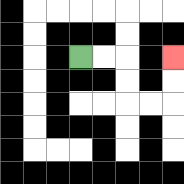{'start': '[3, 2]', 'end': '[7, 2]', 'path_directions': 'R,R,D,D,R,R,U,U', 'path_coordinates': '[[3, 2], [4, 2], [5, 2], [5, 3], [5, 4], [6, 4], [7, 4], [7, 3], [7, 2]]'}